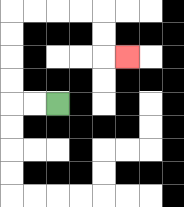{'start': '[2, 4]', 'end': '[5, 2]', 'path_directions': 'L,L,U,U,U,U,R,R,R,R,D,D,R', 'path_coordinates': '[[2, 4], [1, 4], [0, 4], [0, 3], [0, 2], [0, 1], [0, 0], [1, 0], [2, 0], [3, 0], [4, 0], [4, 1], [4, 2], [5, 2]]'}